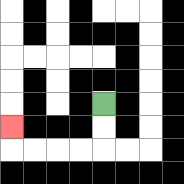{'start': '[4, 4]', 'end': '[0, 5]', 'path_directions': 'D,D,L,L,L,L,U', 'path_coordinates': '[[4, 4], [4, 5], [4, 6], [3, 6], [2, 6], [1, 6], [0, 6], [0, 5]]'}